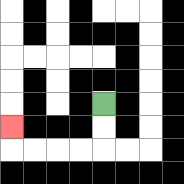{'start': '[4, 4]', 'end': '[0, 5]', 'path_directions': 'D,D,L,L,L,L,U', 'path_coordinates': '[[4, 4], [4, 5], [4, 6], [3, 6], [2, 6], [1, 6], [0, 6], [0, 5]]'}